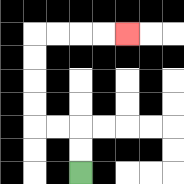{'start': '[3, 7]', 'end': '[5, 1]', 'path_directions': 'U,U,L,L,U,U,U,U,R,R,R,R', 'path_coordinates': '[[3, 7], [3, 6], [3, 5], [2, 5], [1, 5], [1, 4], [1, 3], [1, 2], [1, 1], [2, 1], [3, 1], [4, 1], [5, 1]]'}